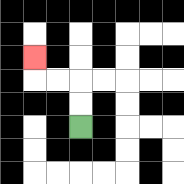{'start': '[3, 5]', 'end': '[1, 2]', 'path_directions': 'U,U,L,L,U', 'path_coordinates': '[[3, 5], [3, 4], [3, 3], [2, 3], [1, 3], [1, 2]]'}